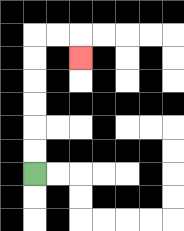{'start': '[1, 7]', 'end': '[3, 2]', 'path_directions': 'U,U,U,U,U,U,R,R,D', 'path_coordinates': '[[1, 7], [1, 6], [1, 5], [1, 4], [1, 3], [1, 2], [1, 1], [2, 1], [3, 1], [3, 2]]'}